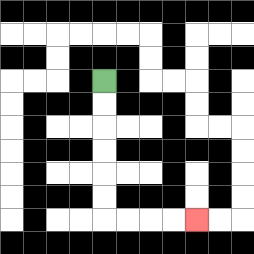{'start': '[4, 3]', 'end': '[8, 9]', 'path_directions': 'D,D,D,D,D,D,R,R,R,R', 'path_coordinates': '[[4, 3], [4, 4], [4, 5], [4, 6], [4, 7], [4, 8], [4, 9], [5, 9], [6, 9], [7, 9], [8, 9]]'}